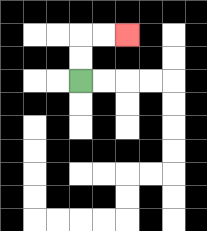{'start': '[3, 3]', 'end': '[5, 1]', 'path_directions': 'U,U,R,R', 'path_coordinates': '[[3, 3], [3, 2], [3, 1], [4, 1], [5, 1]]'}